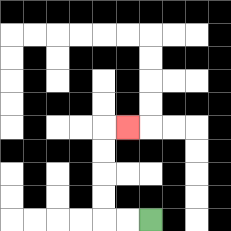{'start': '[6, 9]', 'end': '[5, 5]', 'path_directions': 'L,L,U,U,U,U,R', 'path_coordinates': '[[6, 9], [5, 9], [4, 9], [4, 8], [4, 7], [4, 6], [4, 5], [5, 5]]'}